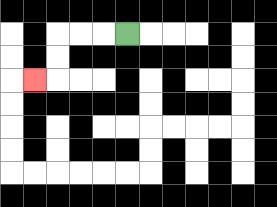{'start': '[5, 1]', 'end': '[1, 3]', 'path_directions': 'L,L,L,D,D,L', 'path_coordinates': '[[5, 1], [4, 1], [3, 1], [2, 1], [2, 2], [2, 3], [1, 3]]'}